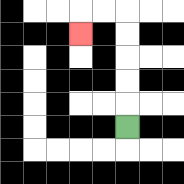{'start': '[5, 5]', 'end': '[3, 1]', 'path_directions': 'U,U,U,U,U,L,L,D', 'path_coordinates': '[[5, 5], [5, 4], [5, 3], [5, 2], [5, 1], [5, 0], [4, 0], [3, 0], [3, 1]]'}